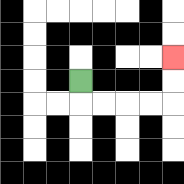{'start': '[3, 3]', 'end': '[7, 2]', 'path_directions': 'D,R,R,R,R,U,U', 'path_coordinates': '[[3, 3], [3, 4], [4, 4], [5, 4], [6, 4], [7, 4], [7, 3], [7, 2]]'}